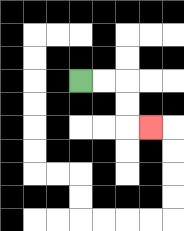{'start': '[3, 3]', 'end': '[6, 5]', 'path_directions': 'R,R,D,D,R', 'path_coordinates': '[[3, 3], [4, 3], [5, 3], [5, 4], [5, 5], [6, 5]]'}